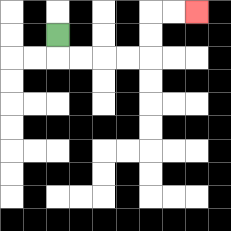{'start': '[2, 1]', 'end': '[8, 0]', 'path_directions': 'D,R,R,R,R,U,U,R,R', 'path_coordinates': '[[2, 1], [2, 2], [3, 2], [4, 2], [5, 2], [6, 2], [6, 1], [6, 0], [7, 0], [8, 0]]'}